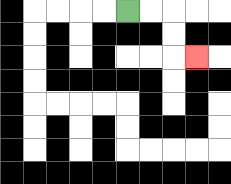{'start': '[5, 0]', 'end': '[8, 2]', 'path_directions': 'R,R,D,D,R', 'path_coordinates': '[[5, 0], [6, 0], [7, 0], [7, 1], [7, 2], [8, 2]]'}